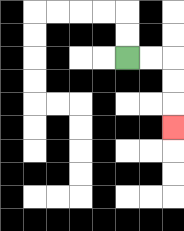{'start': '[5, 2]', 'end': '[7, 5]', 'path_directions': 'R,R,D,D,D', 'path_coordinates': '[[5, 2], [6, 2], [7, 2], [7, 3], [7, 4], [7, 5]]'}